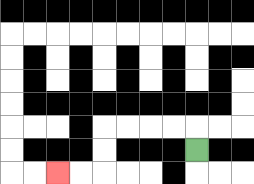{'start': '[8, 6]', 'end': '[2, 7]', 'path_directions': 'U,L,L,L,L,D,D,L,L', 'path_coordinates': '[[8, 6], [8, 5], [7, 5], [6, 5], [5, 5], [4, 5], [4, 6], [4, 7], [3, 7], [2, 7]]'}